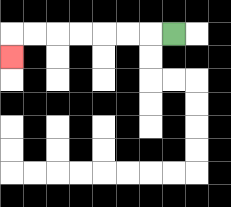{'start': '[7, 1]', 'end': '[0, 2]', 'path_directions': 'L,L,L,L,L,L,L,D', 'path_coordinates': '[[7, 1], [6, 1], [5, 1], [4, 1], [3, 1], [2, 1], [1, 1], [0, 1], [0, 2]]'}